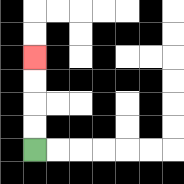{'start': '[1, 6]', 'end': '[1, 2]', 'path_directions': 'U,U,U,U', 'path_coordinates': '[[1, 6], [1, 5], [1, 4], [1, 3], [1, 2]]'}